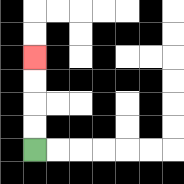{'start': '[1, 6]', 'end': '[1, 2]', 'path_directions': 'U,U,U,U', 'path_coordinates': '[[1, 6], [1, 5], [1, 4], [1, 3], [1, 2]]'}